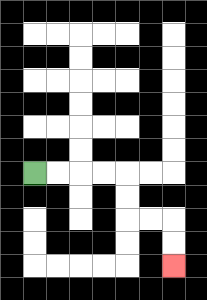{'start': '[1, 7]', 'end': '[7, 11]', 'path_directions': 'R,R,R,R,D,D,R,R,D,D', 'path_coordinates': '[[1, 7], [2, 7], [3, 7], [4, 7], [5, 7], [5, 8], [5, 9], [6, 9], [7, 9], [7, 10], [7, 11]]'}